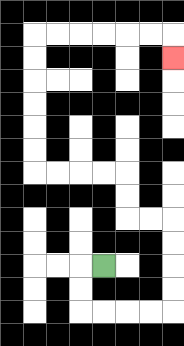{'start': '[4, 11]', 'end': '[7, 2]', 'path_directions': 'L,D,D,R,R,R,R,U,U,U,U,L,L,U,U,L,L,L,L,U,U,U,U,U,U,R,R,R,R,R,R,D', 'path_coordinates': '[[4, 11], [3, 11], [3, 12], [3, 13], [4, 13], [5, 13], [6, 13], [7, 13], [7, 12], [7, 11], [7, 10], [7, 9], [6, 9], [5, 9], [5, 8], [5, 7], [4, 7], [3, 7], [2, 7], [1, 7], [1, 6], [1, 5], [1, 4], [1, 3], [1, 2], [1, 1], [2, 1], [3, 1], [4, 1], [5, 1], [6, 1], [7, 1], [7, 2]]'}